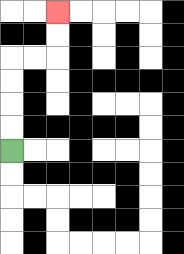{'start': '[0, 6]', 'end': '[2, 0]', 'path_directions': 'U,U,U,U,R,R,U,U', 'path_coordinates': '[[0, 6], [0, 5], [0, 4], [0, 3], [0, 2], [1, 2], [2, 2], [2, 1], [2, 0]]'}